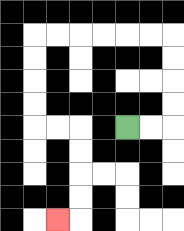{'start': '[5, 5]', 'end': '[2, 9]', 'path_directions': 'R,R,U,U,U,U,L,L,L,L,L,L,D,D,D,D,R,R,D,D,D,D,L', 'path_coordinates': '[[5, 5], [6, 5], [7, 5], [7, 4], [7, 3], [7, 2], [7, 1], [6, 1], [5, 1], [4, 1], [3, 1], [2, 1], [1, 1], [1, 2], [1, 3], [1, 4], [1, 5], [2, 5], [3, 5], [3, 6], [3, 7], [3, 8], [3, 9], [2, 9]]'}